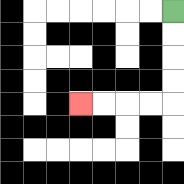{'start': '[7, 0]', 'end': '[3, 4]', 'path_directions': 'D,D,D,D,L,L,L,L', 'path_coordinates': '[[7, 0], [7, 1], [7, 2], [7, 3], [7, 4], [6, 4], [5, 4], [4, 4], [3, 4]]'}